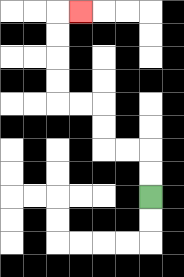{'start': '[6, 8]', 'end': '[3, 0]', 'path_directions': 'U,U,L,L,U,U,L,L,U,U,U,U,R', 'path_coordinates': '[[6, 8], [6, 7], [6, 6], [5, 6], [4, 6], [4, 5], [4, 4], [3, 4], [2, 4], [2, 3], [2, 2], [2, 1], [2, 0], [3, 0]]'}